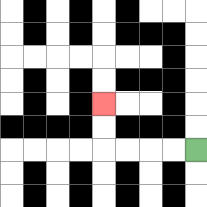{'start': '[8, 6]', 'end': '[4, 4]', 'path_directions': 'L,L,L,L,U,U', 'path_coordinates': '[[8, 6], [7, 6], [6, 6], [5, 6], [4, 6], [4, 5], [4, 4]]'}